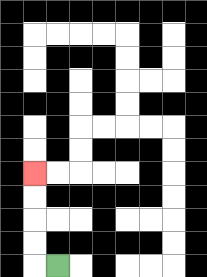{'start': '[2, 11]', 'end': '[1, 7]', 'path_directions': 'L,U,U,U,U', 'path_coordinates': '[[2, 11], [1, 11], [1, 10], [1, 9], [1, 8], [1, 7]]'}